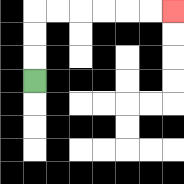{'start': '[1, 3]', 'end': '[7, 0]', 'path_directions': 'U,U,U,R,R,R,R,R,R', 'path_coordinates': '[[1, 3], [1, 2], [1, 1], [1, 0], [2, 0], [3, 0], [4, 0], [5, 0], [6, 0], [7, 0]]'}